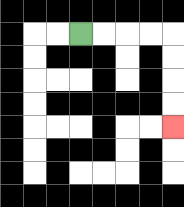{'start': '[3, 1]', 'end': '[7, 5]', 'path_directions': 'R,R,R,R,D,D,D,D', 'path_coordinates': '[[3, 1], [4, 1], [5, 1], [6, 1], [7, 1], [7, 2], [7, 3], [7, 4], [7, 5]]'}